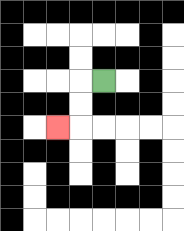{'start': '[4, 3]', 'end': '[2, 5]', 'path_directions': 'L,D,D,L', 'path_coordinates': '[[4, 3], [3, 3], [3, 4], [3, 5], [2, 5]]'}